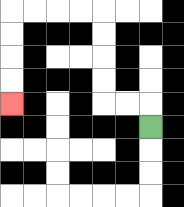{'start': '[6, 5]', 'end': '[0, 4]', 'path_directions': 'U,L,L,U,U,U,U,L,L,L,L,D,D,D,D', 'path_coordinates': '[[6, 5], [6, 4], [5, 4], [4, 4], [4, 3], [4, 2], [4, 1], [4, 0], [3, 0], [2, 0], [1, 0], [0, 0], [0, 1], [0, 2], [0, 3], [0, 4]]'}